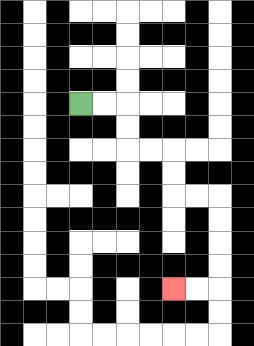{'start': '[3, 4]', 'end': '[7, 12]', 'path_directions': 'R,R,D,D,R,R,D,D,R,R,D,D,D,D,L,L', 'path_coordinates': '[[3, 4], [4, 4], [5, 4], [5, 5], [5, 6], [6, 6], [7, 6], [7, 7], [7, 8], [8, 8], [9, 8], [9, 9], [9, 10], [9, 11], [9, 12], [8, 12], [7, 12]]'}